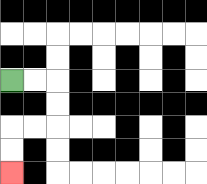{'start': '[0, 3]', 'end': '[0, 7]', 'path_directions': 'R,R,D,D,L,L,D,D', 'path_coordinates': '[[0, 3], [1, 3], [2, 3], [2, 4], [2, 5], [1, 5], [0, 5], [0, 6], [0, 7]]'}